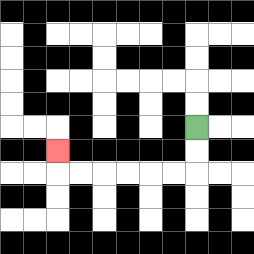{'start': '[8, 5]', 'end': '[2, 6]', 'path_directions': 'D,D,L,L,L,L,L,L,U', 'path_coordinates': '[[8, 5], [8, 6], [8, 7], [7, 7], [6, 7], [5, 7], [4, 7], [3, 7], [2, 7], [2, 6]]'}